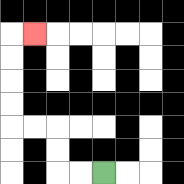{'start': '[4, 7]', 'end': '[1, 1]', 'path_directions': 'L,L,U,U,L,L,U,U,U,U,R', 'path_coordinates': '[[4, 7], [3, 7], [2, 7], [2, 6], [2, 5], [1, 5], [0, 5], [0, 4], [0, 3], [0, 2], [0, 1], [1, 1]]'}